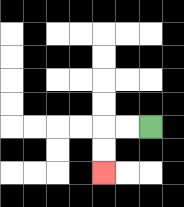{'start': '[6, 5]', 'end': '[4, 7]', 'path_directions': 'L,L,D,D', 'path_coordinates': '[[6, 5], [5, 5], [4, 5], [4, 6], [4, 7]]'}